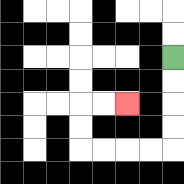{'start': '[7, 2]', 'end': '[5, 4]', 'path_directions': 'D,D,D,D,L,L,L,L,U,U,R,R', 'path_coordinates': '[[7, 2], [7, 3], [7, 4], [7, 5], [7, 6], [6, 6], [5, 6], [4, 6], [3, 6], [3, 5], [3, 4], [4, 4], [5, 4]]'}